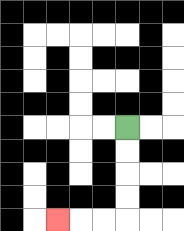{'start': '[5, 5]', 'end': '[2, 9]', 'path_directions': 'D,D,D,D,L,L,L', 'path_coordinates': '[[5, 5], [5, 6], [5, 7], [5, 8], [5, 9], [4, 9], [3, 9], [2, 9]]'}